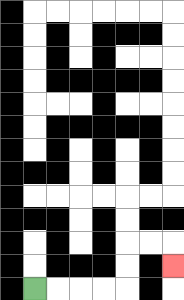{'start': '[1, 12]', 'end': '[7, 11]', 'path_directions': 'R,R,R,R,U,U,R,R,D', 'path_coordinates': '[[1, 12], [2, 12], [3, 12], [4, 12], [5, 12], [5, 11], [5, 10], [6, 10], [7, 10], [7, 11]]'}